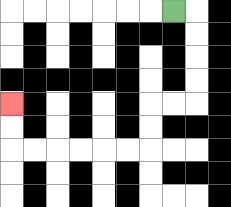{'start': '[7, 0]', 'end': '[0, 4]', 'path_directions': 'R,D,D,D,D,L,L,D,D,L,L,L,L,L,L,U,U', 'path_coordinates': '[[7, 0], [8, 0], [8, 1], [8, 2], [8, 3], [8, 4], [7, 4], [6, 4], [6, 5], [6, 6], [5, 6], [4, 6], [3, 6], [2, 6], [1, 6], [0, 6], [0, 5], [0, 4]]'}